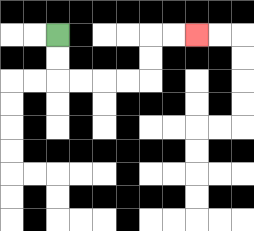{'start': '[2, 1]', 'end': '[8, 1]', 'path_directions': 'D,D,R,R,R,R,U,U,R,R', 'path_coordinates': '[[2, 1], [2, 2], [2, 3], [3, 3], [4, 3], [5, 3], [6, 3], [6, 2], [6, 1], [7, 1], [8, 1]]'}